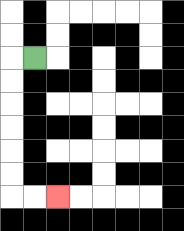{'start': '[1, 2]', 'end': '[2, 8]', 'path_directions': 'L,D,D,D,D,D,D,R,R', 'path_coordinates': '[[1, 2], [0, 2], [0, 3], [0, 4], [0, 5], [0, 6], [0, 7], [0, 8], [1, 8], [2, 8]]'}